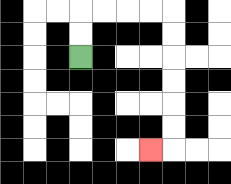{'start': '[3, 2]', 'end': '[6, 6]', 'path_directions': 'U,U,R,R,R,R,D,D,D,D,D,D,L', 'path_coordinates': '[[3, 2], [3, 1], [3, 0], [4, 0], [5, 0], [6, 0], [7, 0], [7, 1], [7, 2], [7, 3], [7, 4], [7, 5], [7, 6], [6, 6]]'}